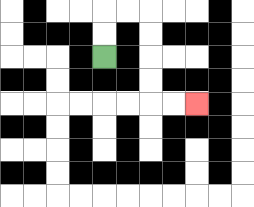{'start': '[4, 2]', 'end': '[8, 4]', 'path_directions': 'U,U,R,R,D,D,D,D,R,R', 'path_coordinates': '[[4, 2], [4, 1], [4, 0], [5, 0], [6, 0], [6, 1], [6, 2], [6, 3], [6, 4], [7, 4], [8, 4]]'}